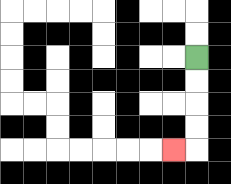{'start': '[8, 2]', 'end': '[7, 6]', 'path_directions': 'D,D,D,D,L', 'path_coordinates': '[[8, 2], [8, 3], [8, 4], [8, 5], [8, 6], [7, 6]]'}